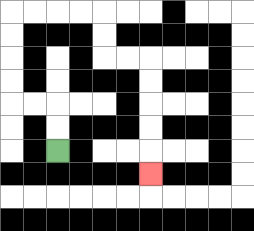{'start': '[2, 6]', 'end': '[6, 7]', 'path_directions': 'U,U,L,L,U,U,U,U,R,R,R,R,D,D,R,R,D,D,D,D,D', 'path_coordinates': '[[2, 6], [2, 5], [2, 4], [1, 4], [0, 4], [0, 3], [0, 2], [0, 1], [0, 0], [1, 0], [2, 0], [3, 0], [4, 0], [4, 1], [4, 2], [5, 2], [6, 2], [6, 3], [6, 4], [6, 5], [6, 6], [6, 7]]'}